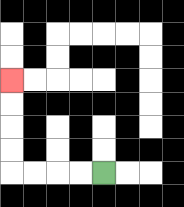{'start': '[4, 7]', 'end': '[0, 3]', 'path_directions': 'L,L,L,L,U,U,U,U', 'path_coordinates': '[[4, 7], [3, 7], [2, 7], [1, 7], [0, 7], [0, 6], [0, 5], [0, 4], [0, 3]]'}